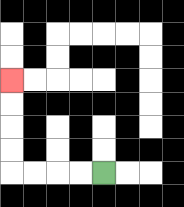{'start': '[4, 7]', 'end': '[0, 3]', 'path_directions': 'L,L,L,L,U,U,U,U', 'path_coordinates': '[[4, 7], [3, 7], [2, 7], [1, 7], [0, 7], [0, 6], [0, 5], [0, 4], [0, 3]]'}